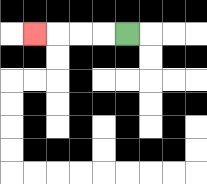{'start': '[5, 1]', 'end': '[1, 1]', 'path_directions': 'L,L,L,L', 'path_coordinates': '[[5, 1], [4, 1], [3, 1], [2, 1], [1, 1]]'}